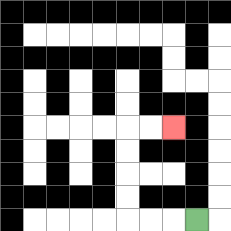{'start': '[8, 9]', 'end': '[7, 5]', 'path_directions': 'L,L,L,U,U,U,U,R,R', 'path_coordinates': '[[8, 9], [7, 9], [6, 9], [5, 9], [5, 8], [5, 7], [5, 6], [5, 5], [6, 5], [7, 5]]'}